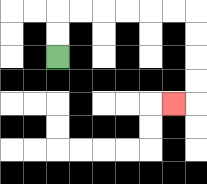{'start': '[2, 2]', 'end': '[7, 4]', 'path_directions': 'U,U,R,R,R,R,R,R,D,D,D,D,L', 'path_coordinates': '[[2, 2], [2, 1], [2, 0], [3, 0], [4, 0], [5, 0], [6, 0], [7, 0], [8, 0], [8, 1], [8, 2], [8, 3], [8, 4], [7, 4]]'}